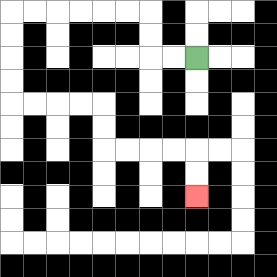{'start': '[8, 2]', 'end': '[8, 8]', 'path_directions': 'L,L,U,U,L,L,L,L,L,L,D,D,D,D,R,R,R,R,D,D,R,R,R,R,D,D', 'path_coordinates': '[[8, 2], [7, 2], [6, 2], [6, 1], [6, 0], [5, 0], [4, 0], [3, 0], [2, 0], [1, 0], [0, 0], [0, 1], [0, 2], [0, 3], [0, 4], [1, 4], [2, 4], [3, 4], [4, 4], [4, 5], [4, 6], [5, 6], [6, 6], [7, 6], [8, 6], [8, 7], [8, 8]]'}